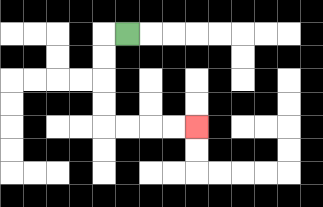{'start': '[5, 1]', 'end': '[8, 5]', 'path_directions': 'L,D,D,D,D,R,R,R,R', 'path_coordinates': '[[5, 1], [4, 1], [4, 2], [4, 3], [4, 4], [4, 5], [5, 5], [6, 5], [7, 5], [8, 5]]'}